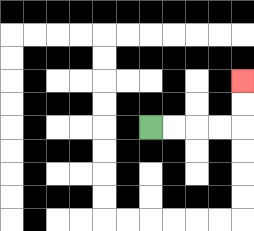{'start': '[6, 5]', 'end': '[10, 3]', 'path_directions': 'R,R,R,R,U,U', 'path_coordinates': '[[6, 5], [7, 5], [8, 5], [9, 5], [10, 5], [10, 4], [10, 3]]'}